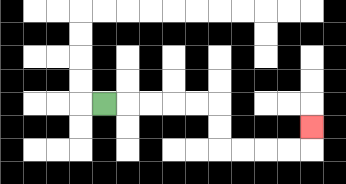{'start': '[4, 4]', 'end': '[13, 5]', 'path_directions': 'R,R,R,R,R,D,D,R,R,R,R,U', 'path_coordinates': '[[4, 4], [5, 4], [6, 4], [7, 4], [8, 4], [9, 4], [9, 5], [9, 6], [10, 6], [11, 6], [12, 6], [13, 6], [13, 5]]'}